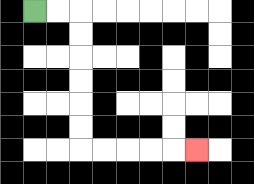{'start': '[1, 0]', 'end': '[8, 6]', 'path_directions': 'R,R,D,D,D,D,D,D,R,R,R,R,R', 'path_coordinates': '[[1, 0], [2, 0], [3, 0], [3, 1], [3, 2], [3, 3], [3, 4], [3, 5], [3, 6], [4, 6], [5, 6], [6, 6], [7, 6], [8, 6]]'}